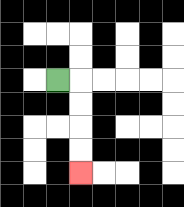{'start': '[2, 3]', 'end': '[3, 7]', 'path_directions': 'R,D,D,D,D', 'path_coordinates': '[[2, 3], [3, 3], [3, 4], [3, 5], [3, 6], [3, 7]]'}